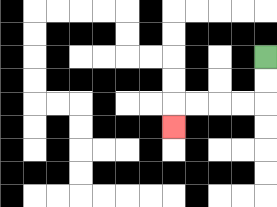{'start': '[11, 2]', 'end': '[7, 5]', 'path_directions': 'D,D,L,L,L,L,D', 'path_coordinates': '[[11, 2], [11, 3], [11, 4], [10, 4], [9, 4], [8, 4], [7, 4], [7, 5]]'}